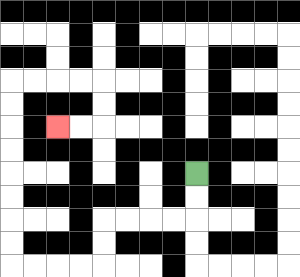{'start': '[8, 7]', 'end': '[2, 5]', 'path_directions': 'D,D,L,L,L,L,D,D,L,L,L,L,U,U,U,U,U,U,U,U,R,R,R,R,D,D,L,L', 'path_coordinates': '[[8, 7], [8, 8], [8, 9], [7, 9], [6, 9], [5, 9], [4, 9], [4, 10], [4, 11], [3, 11], [2, 11], [1, 11], [0, 11], [0, 10], [0, 9], [0, 8], [0, 7], [0, 6], [0, 5], [0, 4], [0, 3], [1, 3], [2, 3], [3, 3], [4, 3], [4, 4], [4, 5], [3, 5], [2, 5]]'}